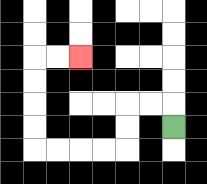{'start': '[7, 5]', 'end': '[3, 2]', 'path_directions': 'U,L,L,D,D,L,L,L,L,U,U,U,U,R,R', 'path_coordinates': '[[7, 5], [7, 4], [6, 4], [5, 4], [5, 5], [5, 6], [4, 6], [3, 6], [2, 6], [1, 6], [1, 5], [1, 4], [1, 3], [1, 2], [2, 2], [3, 2]]'}